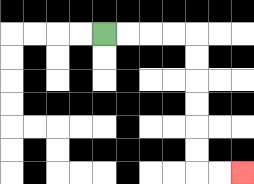{'start': '[4, 1]', 'end': '[10, 7]', 'path_directions': 'R,R,R,R,D,D,D,D,D,D,R,R', 'path_coordinates': '[[4, 1], [5, 1], [6, 1], [7, 1], [8, 1], [8, 2], [8, 3], [8, 4], [8, 5], [8, 6], [8, 7], [9, 7], [10, 7]]'}